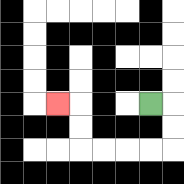{'start': '[6, 4]', 'end': '[2, 4]', 'path_directions': 'R,D,D,L,L,L,L,U,U,L', 'path_coordinates': '[[6, 4], [7, 4], [7, 5], [7, 6], [6, 6], [5, 6], [4, 6], [3, 6], [3, 5], [3, 4], [2, 4]]'}